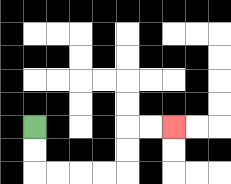{'start': '[1, 5]', 'end': '[7, 5]', 'path_directions': 'D,D,R,R,R,R,U,U,R,R', 'path_coordinates': '[[1, 5], [1, 6], [1, 7], [2, 7], [3, 7], [4, 7], [5, 7], [5, 6], [5, 5], [6, 5], [7, 5]]'}